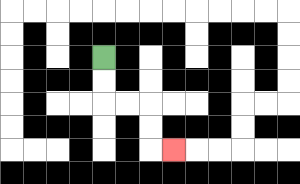{'start': '[4, 2]', 'end': '[7, 6]', 'path_directions': 'D,D,R,R,D,D,R', 'path_coordinates': '[[4, 2], [4, 3], [4, 4], [5, 4], [6, 4], [6, 5], [6, 6], [7, 6]]'}